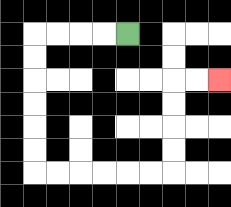{'start': '[5, 1]', 'end': '[9, 3]', 'path_directions': 'L,L,L,L,D,D,D,D,D,D,R,R,R,R,R,R,U,U,U,U,R,R', 'path_coordinates': '[[5, 1], [4, 1], [3, 1], [2, 1], [1, 1], [1, 2], [1, 3], [1, 4], [1, 5], [1, 6], [1, 7], [2, 7], [3, 7], [4, 7], [5, 7], [6, 7], [7, 7], [7, 6], [7, 5], [7, 4], [7, 3], [8, 3], [9, 3]]'}